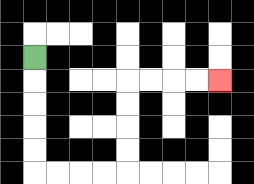{'start': '[1, 2]', 'end': '[9, 3]', 'path_directions': 'D,D,D,D,D,R,R,R,R,U,U,U,U,R,R,R,R', 'path_coordinates': '[[1, 2], [1, 3], [1, 4], [1, 5], [1, 6], [1, 7], [2, 7], [3, 7], [4, 7], [5, 7], [5, 6], [5, 5], [5, 4], [5, 3], [6, 3], [7, 3], [8, 3], [9, 3]]'}